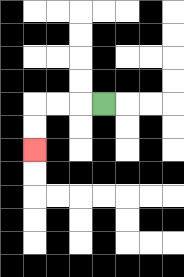{'start': '[4, 4]', 'end': '[1, 6]', 'path_directions': 'L,L,L,D,D', 'path_coordinates': '[[4, 4], [3, 4], [2, 4], [1, 4], [1, 5], [1, 6]]'}